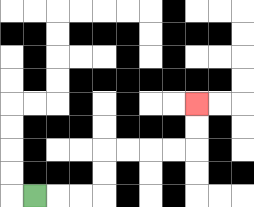{'start': '[1, 8]', 'end': '[8, 4]', 'path_directions': 'R,R,R,U,U,R,R,R,R,U,U', 'path_coordinates': '[[1, 8], [2, 8], [3, 8], [4, 8], [4, 7], [4, 6], [5, 6], [6, 6], [7, 6], [8, 6], [8, 5], [8, 4]]'}